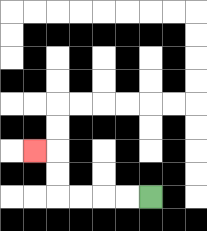{'start': '[6, 8]', 'end': '[1, 6]', 'path_directions': 'L,L,L,L,U,U,L', 'path_coordinates': '[[6, 8], [5, 8], [4, 8], [3, 8], [2, 8], [2, 7], [2, 6], [1, 6]]'}